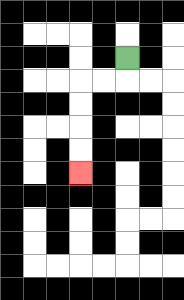{'start': '[5, 2]', 'end': '[3, 7]', 'path_directions': 'D,L,L,D,D,D,D', 'path_coordinates': '[[5, 2], [5, 3], [4, 3], [3, 3], [3, 4], [3, 5], [3, 6], [3, 7]]'}